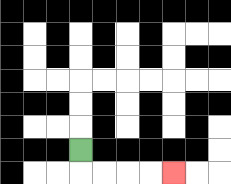{'start': '[3, 6]', 'end': '[7, 7]', 'path_directions': 'D,R,R,R,R', 'path_coordinates': '[[3, 6], [3, 7], [4, 7], [5, 7], [6, 7], [7, 7]]'}